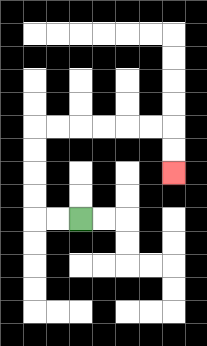{'start': '[3, 9]', 'end': '[7, 7]', 'path_directions': 'L,L,U,U,U,U,R,R,R,R,R,R,D,D', 'path_coordinates': '[[3, 9], [2, 9], [1, 9], [1, 8], [1, 7], [1, 6], [1, 5], [2, 5], [3, 5], [4, 5], [5, 5], [6, 5], [7, 5], [7, 6], [7, 7]]'}